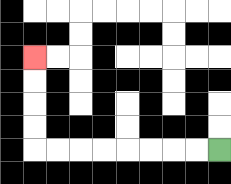{'start': '[9, 6]', 'end': '[1, 2]', 'path_directions': 'L,L,L,L,L,L,L,L,U,U,U,U', 'path_coordinates': '[[9, 6], [8, 6], [7, 6], [6, 6], [5, 6], [4, 6], [3, 6], [2, 6], [1, 6], [1, 5], [1, 4], [1, 3], [1, 2]]'}